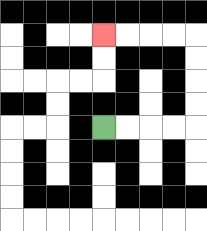{'start': '[4, 5]', 'end': '[4, 1]', 'path_directions': 'R,R,R,R,U,U,U,U,L,L,L,L', 'path_coordinates': '[[4, 5], [5, 5], [6, 5], [7, 5], [8, 5], [8, 4], [8, 3], [8, 2], [8, 1], [7, 1], [6, 1], [5, 1], [4, 1]]'}